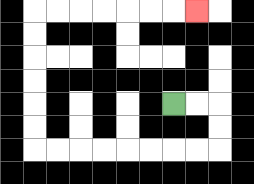{'start': '[7, 4]', 'end': '[8, 0]', 'path_directions': 'R,R,D,D,L,L,L,L,L,L,L,L,U,U,U,U,U,U,R,R,R,R,R,R,R', 'path_coordinates': '[[7, 4], [8, 4], [9, 4], [9, 5], [9, 6], [8, 6], [7, 6], [6, 6], [5, 6], [4, 6], [3, 6], [2, 6], [1, 6], [1, 5], [1, 4], [1, 3], [1, 2], [1, 1], [1, 0], [2, 0], [3, 0], [4, 0], [5, 0], [6, 0], [7, 0], [8, 0]]'}